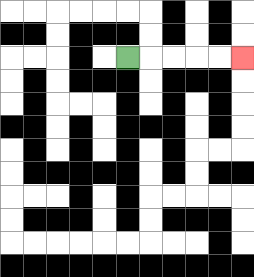{'start': '[5, 2]', 'end': '[10, 2]', 'path_directions': 'R,R,R,R,R', 'path_coordinates': '[[5, 2], [6, 2], [7, 2], [8, 2], [9, 2], [10, 2]]'}